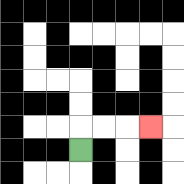{'start': '[3, 6]', 'end': '[6, 5]', 'path_directions': 'U,R,R,R', 'path_coordinates': '[[3, 6], [3, 5], [4, 5], [5, 5], [6, 5]]'}